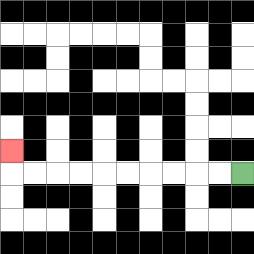{'start': '[10, 7]', 'end': '[0, 6]', 'path_directions': 'L,L,L,L,L,L,L,L,L,L,U', 'path_coordinates': '[[10, 7], [9, 7], [8, 7], [7, 7], [6, 7], [5, 7], [4, 7], [3, 7], [2, 7], [1, 7], [0, 7], [0, 6]]'}